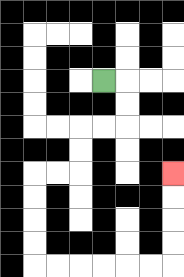{'start': '[4, 3]', 'end': '[7, 7]', 'path_directions': 'R,D,D,L,L,D,D,L,L,D,D,D,D,R,R,R,R,R,R,U,U,U,U', 'path_coordinates': '[[4, 3], [5, 3], [5, 4], [5, 5], [4, 5], [3, 5], [3, 6], [3, 7], [2, 7], [1, 7], [1, 8], [1, 9], [1, 10], [1, 11], [2, 11], [3, 11], [4, 11], [5, 11], [6, 11], [7, 11], [7, 10], [7, 9], [7, 8], [7, 7]]'}